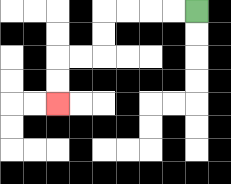{'start': '[8, 0]', 'end': '[2, 4]', 'path_directions': 'L,L,L,L,D,D,L,L,D,D', 'path_coordinates': '[[8, 0], [7, 0], [6, 0], [5, 0], [4, 0], [4, 1], [4, 2], [3, 2], [2, 2], [2, 3], [2, 4]]'}